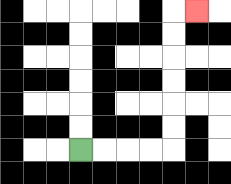{'start': '[3, 6]', 'end': '[8, 0]', 'path_directions': 'R,R,R,R,U,U,U,U,U,U,R', 'path_coordinates': '[[3, 6], [4, 6], [5, 6], [6, 6], [7, 6], [7, 5], [7, 4], [7, 3], [7, 2], [7, 1], [7, 0], [8, 0]]'}